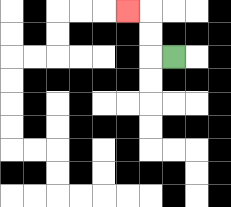{'start': '[7, 2]', 'end': '[5, 0]', 'path_directions': 'L,U,U,L', 'path_coordinates': '[[7, 2], [6, 2], [6, 1], [6, 0], [5, 0]]'}